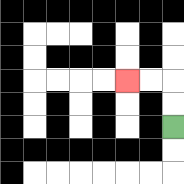{'start': '[7, 5]', 'end': '[5, 3]', 'path_directions': 'U,U,L,L', 'path_coordinates': '[[7, 5], [7, 4], [7, 3], [6, 3], [5, 3]]'}